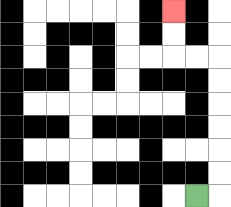{'start': '[8, 8]', 'end': '[7, 0]', 'path_directions': 'R,U,U,U,U,U,U,L,L,U,U', 'path_coordinates': '[[8, 8], [9, 8], [9, 7], [9, 6], [9, 5], [9, 4], [9, 3], [9, 2], [8, 2], [7, 2], [7, 1], [7, 0]]'}